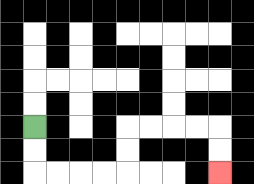{'start': '[1, 5]', 'end': '[9, 7]', 'path_directions': 'D,D,R,R,R,R,U,U,R,R,R,R,D,D', 'path_coordinates': '[[1, 5], [1, 6], [1, 7], [2, 7], [3, 7], [4, 7], [5, 7], [5, 6], [5, 5], [6, 5], [7, 5], [8, 5], [9, 5], [9, 6], [9, 7]]'}